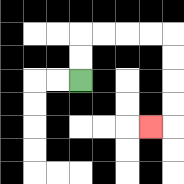{'start': '[3, 3]', 'end': '[6, 5]', 'path_directions': 'U,U,R,R,R,R,D,D,D,D,L', 'path_coordinates': '[[3, 3], [3, 2], [3, 1], [4, 1], [5, 1], [6, 1], [7, 1], [7, 2], [7, 3], [7, 4], [7, 5], [6, 5]]'}